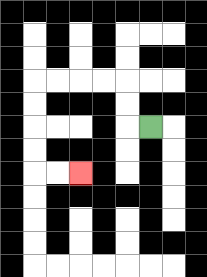{'start': '[6, 5]', 'end': '[3, 7]', 'path_directions': 'L,U,U,L,L,L,L,D,D,D,D,R,R', 'path_coordinates': '[[6, 5], [5, 5], [5, 4], [5, 3], [4, 3], [3, 3], [2, 3], [1, 3], [1, 4], [1, 5], [1, 6], [1, 7], [2, 7], [3, 7]]'}